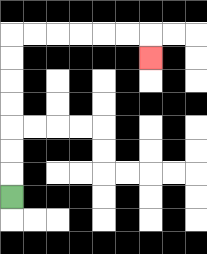{'start': '[0, 8]', 'end': '[6, 2]', 'path_directions': 'U,U,U,U,U,U,U,R,R,R,R,R,R,D', 'path_coordinates': '[[0, 8], [0, 7], [0, 6], [0, 5], [0, 4], [0, 3], [0, 2], [0, 1], [1, 1], [2, 1], [3, 1], [4, 1], [5, 1], [6, 1], [6, 2]]'}